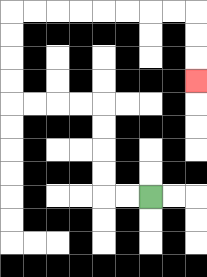{'start': '[6, 8]', 'end': '[8, 3]', 'path_directions': 'L,L,U,U,U,U,L,L,L,L,U,U,U,U,R,R,R,R,R,R,R,R,D,D,D', 'path_coordinates': '[[6, 8], [5, 8], [4, 8], [4, 7], [4, 6], [4, 5], [4, 4], [3, 4], [2, 4], [1, 4], [0, 4], [0, 3], [0, 2], [0, 1], [0, 0], [1, 0], [2, 0], [3, 0], [4, 0], [5, 0], [6, 0], [7, 0], [8, 0], [8, 1], [8, 2], [8, 3]]'}